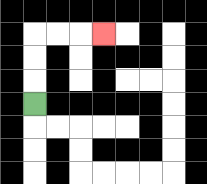{'start': '[1, 4]', 'end': '[4, 1]', 'path_directions': 'U,U,U,R,R,R', 'path_coordinates': '[[1, 4], [1, 3], [1, 2], [1, 1], [2, 1], [3, 1], [4, 1]]'}